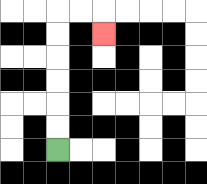{'start': '[2, 6]', 'end': '[4, 1]', 'path_directions': 'U,U,U,U,U,U,R,R,D', 'path_coordinates': '[[2, 6], [2, 5], [2, 4], [2, 3], [2, 2], [2, 1], [2, 0], [3, 0], [4, 0], [4, 1]]'}